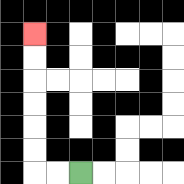{'start': '[3, 7]', 'end': '[1, 1]', 'path_directions': 'L,L,U,U,U,U,U,U', 'path_coordinates': '[[3, 7], [2, 7], [1, 7], [1, 6], [1, 5], [1, 4], [1, 3], [1, 2], [1, 1]]'}